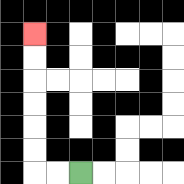{'start': '[3, 7]', 'end': '[1, 1]', 'path_directions': 'L,L,U,U,U,U,U,U', 'path_coordinates': '[[3, 7], [2, 7], [1, 7], [1, 6], [1, 5], [1, 4], [1, 3], [1, 2], [1, 1]]'}